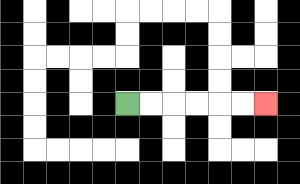{'start': '[5, 4]', 'end': '[11, 4]', 'path_directions': 'R,R,R,R,R,R', 'path_coordinates': '[[5, 4], [6, 4], [7, 4], [8, 4], [9, 4], [10, 4], [11, 4]]'}